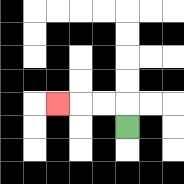{'start': '[5, 5]', 'end': '[2, 4]', 'path_directions': 'U,L,L,L', 'path_coordinates': '[[5, 5], [5, 4], [4, 4], [3, 4], [2, 4]]'}